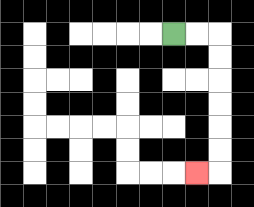{'start': '[7, 1]', 'end': '[8, 7]', 'path_directions': 'R,R,D,D,D,D,D,D,L', 'path_coordinates': '[[7, 1], [8, 1], [9, 1], [9, 2], [9, 3], [9, 4], [9, 5], [9, 6], [9, 7], [8, 7]]'}